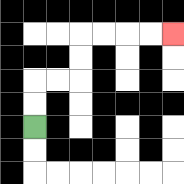{'start': '[1, 5]', 'end': '[7, 1]', 'path_directions': 'U,U,R,R,U,U,R,R,R,R', 'path_coordinates': '[[1, 5], [1, 4], [1, 3], [2, 3], [3, 3], [3, 2], [3, 1], [4, 1], [5, 1], [6, 1], [7, 1]]'}